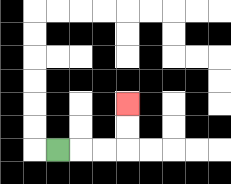{'start': '[2, 6]', 'end': '[5, 4]', 'path_directions': 'R,R,R,U,U', 'path_coordinates': '[[2, 6], [3, 6], [4, 6], [5, 6], [5, 5], [5, 4]]'}